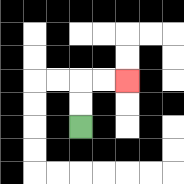{'start': '[3, 5]', 'end': '[5, 3]', 'path_directions': 'U,U,R,R', 'path_coordinates': '[[3, 5], [3, 4], [3, 3], [4, 3], [5, 3]]'}